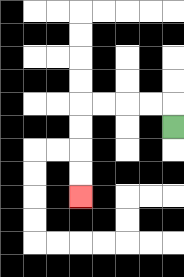{'start': '[7, 5]', 'end': '[3, 8]', 'path_directions': 'U,L,L,L,L,D,D,D,D', 'path_coordinates': '[[7, 5], [7, 4], [6, 4], [5, 4], [4, 4], [3, 4], [3, 5], [3, 6], [3, 7], [3, 8]]'}